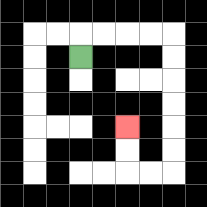{'start': '[3, 2]', 'end': '[5, 5]', 'path_directions': 'U,R,R,R,R,D,D,D,D,D,D,L,L,U,U', 'path_coordinates': '[[3, 2], [3, 1], [4, 1], [5, 1], [6, 1], [7, 1], [7, 2], [7, 3], [7, 4], [7, 5], [7, 6], [7, 7], [6, 7], [5, 7], [5, 6], [5, 5]]'}